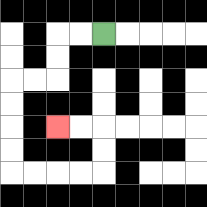{'start': '[4, 1]', 'end': '[2, 5]', 'path_directions': 'L,L,D,D,L,L,D,D,D,D,R,R,R,R,U,U,L,L', 'path_coordinates': '[[4, 1], [3, 1], [2, 1], [2, 2], [2, 3], [1, 3], [0, 3], [0, 4], [0, 5], [0, 6], [0, 7], [1, 7], [2, 7], [3, 7], [4, 7], [4, 6], [4, 5], [3, 5], [2, 5]]'}